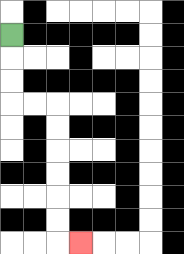{'start': '[0, 1]', 'end': '[3, 10]', 'path_directions': 'D,D,D,R,R,D,D,D,D,D,D,R', 'path_coordinates': '[[0, 1], [0, 2], [0, 3], [0, 4], [1, 4], [2, 4], [2, 5], [2, 6], [2, 7], [2, 8], [2, 9], [2, 10], [3, 10]]'}